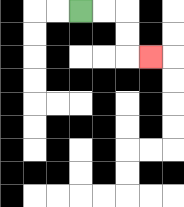{'start': '[3, 0]', 'end': '[6, 2]', 'path_directions': 'R,R,D,D,R', 'path_coordinates': '[[3, 0], [4, 0], [5, 0], [5, 1], [5, 2], [6, 2]]'}